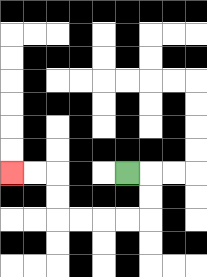{'start': '[5, 7]', 'end': '[0, 7]', 'path_directions': 'R,D,D,L,L,L,L,U,U,L,L', 'path_coordinates': '[[5, 7], [6, 7], [6, 8], [6, 9], [5, 9], [4, 9], [3, 9], [2, 9], [2, 8], [2, 7], [1, 7], [0, 7]]'}